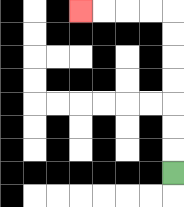{'start': '[7, 7]', 'end': '[3, 0]', 'path_directions': 'U,U,U,U,U,U,U,L,L,L,L', 'path_coordinates': '[[7, 7], [7, 6], [7, 5], [7, 4], [7, 3], [7, 2], [7, 1], [7, 0], [6, 0], [5, 0], [4, 0], [3, 0]]'}